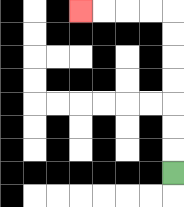{'start': '[7, 7]', 'end': '[3, 0]', 'path_directions': 'U,U,U,U,U,U,U,L,L,L,L', 'path_coordinates': '[[7, 7], [7, 6], [7, 5], [7, 4], [7, 3], [7, 2], [7, 1], [7, 0], [6, 0], [5, 0], [4, 0], [3, 0]]'}